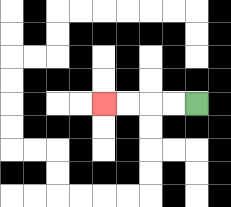{'start': '[8, 4]', 'end': '[4, 4]', 'path_directions': 'L,L,L,L', 'path_coordinates': '[[8, 4], [7, 4], [6, 4], [5, 4], [4, 4]]'}